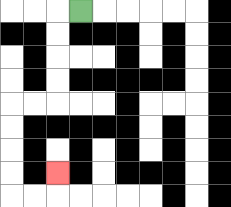{'start': '[3, 0]', 'end': '[2, 7]', 'path_directions': 'L,D,D,D,D,L,L,D,D,D,D,R,R,U', 'path_coordinates': '[[3, 0], [2, 0], [2, 1], [2, 2], [2, 3], [2, 4], [1, 4], [0, 4], [0, 5], [0, 6], [0, 7], [0, 8], [1, 8], [2, 8], [2, 7]]'}